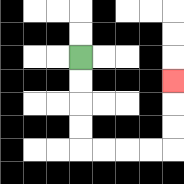{'start': '[3, 2]', 'end': '[7, 3]', 'path_directions': 'D,D,D,D,R,R,R,R,U,U,U', 'path_coordinates': '[[3, 2], [3, 3], [3, 4], [3, 5], [3, 6], [4, 6], [5, 6], [6, 6], [7, 6], [7, 5], [7, 4], [7, 3]]'}